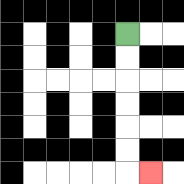{'start': '[5, 1]', 'end': '[6, 7]', 'path_directions': 'D,D,D,D,D,D,R', 'path_coordinates': '[[5, 1], [5, 2], [5, 3], [5, 4], [5, 5], [5, 6], [5, 7], [6, 7]]'}